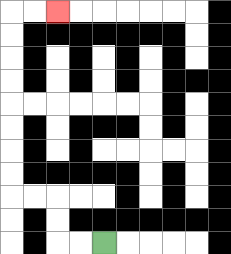{'start': '[4, 10]', 'end': '[2, 0]', 'path_directions': 'L,L,U,U,L,L,U,U,U,U,U,U,U,U,R,R', 'path_coordinates': '[[4, 10], [3, 10], [2, 10], [2, 9], [2, 8], [1, 8], [0, 8], [0, 7], [0, 6], [0, 5], [0, 4], [0, 3], [0, 2], [0, 1], [0, 0], [1, 0], [2, 0]]'}